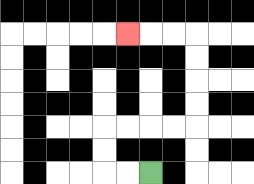{'start': '[6, 7]', 'end': '[5, 1]', 'path_directions': 'L,L,U,U,R,R,R,R,U,U,U,U,L,L,L', 'path_coordinates': '[[6, 7], [5, 7], [4, 7], [4, 6], [4, 5], [5, 5], [6, 5], [7, 5], [8, 5], [8, 4], [8, 3], [8, 2], [8, 1], [7, 1], [6, 1], [5, 1]]'}